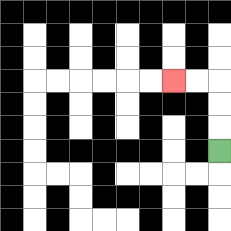{'start': '[9, 6]', 'end': '[7, 3]', 'path_directions': 'U,U,U,L,L', 'path_coordinates': '[[9, 6], [9, 5], [9, 4], [9, 3], [8, 3], [7, 3]]'}